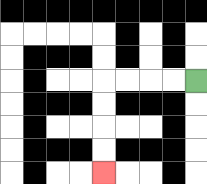{'start': '[8, 3]', 'end': '[4, 7]', 'path_directions': 'L,L,L,L,D,D,D,D', 'path_coordinates': '[[8, 3], [7, 3], [6, 3], [5, 3], [4, 3], [4, 4], [4, 5], [4, 6], [4, 7]]'}